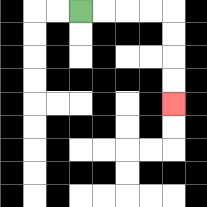{'start': '[3, 0]', 'end': '[7, 4]', 'path_directions': 'R,R,R,R,D,D,D,D', 'path_coordinates': '[[3, 0], [4, 0], [5, 0], [6, 0], [7, 0], [7, 1], [7, 2], [7, 3], [7, 4]]'}